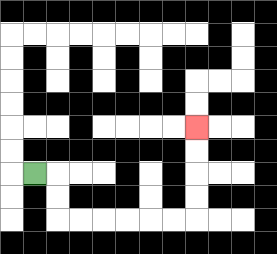{'start': '[1, 7]', 'end': '[8, 5]', 'path_directions': 'R,D,D,R,R,R,R,R,R,U,U,U,U', 'path_coordinates': '[[1, 7], [2, 7], [2, 8], [2, 9], [3, 9], [4, 9], [5, 9], [6, 9], [7, 9], [8, 9], [8, 8], [8, 7], [8, 6], [8, 5]]'}